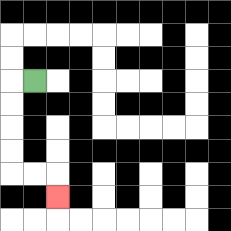{'start': '[1, 3]', 'end': '[2, 8]', 'path_directions': 'L,D,D,D,D,R,R,D', 'path_coordinates': '[[1, 3], [0, 3], [0, 4], [0, 5], [0, 6], [0, 7], [1, 7], [2, 7], [2, 8]]'}